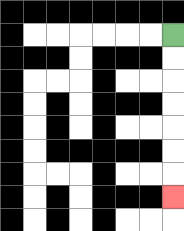{'start': '[7, 1]', 'end': '[7, 8]', 'path_directions': 'D,D,D,D,D,D,D', 'path_coordinates': '[[7, 1], [7, 2], [7, 3], [7, 4], [7, 5], [7, 6], [7, 7], [7, 8]]'}